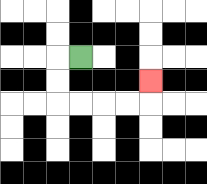{'start': '[3, 2]', 'end': '[6, 3]', 'path_directions': 'L,D,D,R,R,R,R,U', 'path_coordinates': '[[3, 2], [2, 2], [2, 3], [2, 4], [3, 4], [4, 4], [5, 4], [6, 4], [6, 3]]'}